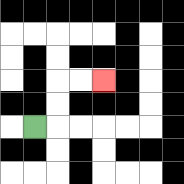{'start': '[1, 5]', 'end': '[4, 3]', 'path_directions': 'R,U,U,R,R', 'path_coordinates': '[[1, 5], [2, 5], [2, 4], [2, 3], [3, 3], [4, 3]]'}